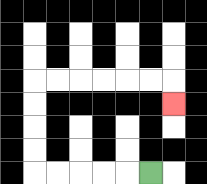{'start': '[6, 7]', 'end': '[7, 4]', 'path_directions': 'L,L,L,L,L,U,U,U,U,R,R,R,R,R,R,D', 'path_coordinates': '[[6, 7], [5, 7], [4, 7], [3, 7], [2, 7], [1, 7], [1, 6], [1, 5], [1, 4], [1, 3], [2, 3], [3, 3], [4, 3], [5, 3], [6, 3], [7, 3], [7, 4]]'}